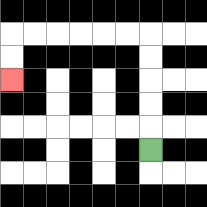{'start': '[6, 6]', 'end': '[0, 3]', 'path_directions': 'U,U,U,U,U,L,L,L,L,L,L,D,D', 'path_coordinates': '[[6, 6], [6, 5], [6, 4], [6, 3], [6, 2], [6, 1], [5, 1], [4, 1], [3, 1], [2, 1], [1, 1], [0, 1], [0, 2], [0, 3]]'}